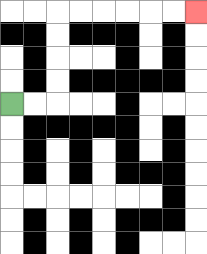{'start': '[0, 4]', 'end': '[8, 0]', 'path_directions': 'R,R,U,U,U,U,R,R,R,R,R,R', 'path_coordinates': '[[0, 4], [1, 4], [2, 4], [2, 3], [2, 2], [2, 1], [2, 0], [3, 0], [4, 0], [5, 0], [6, 0], [7, 0], [8, 0]]'}